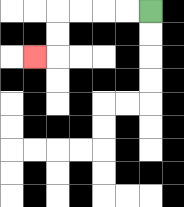{'start': '[6, 0]', 'end': '[1, 2]', 'path_directions': 'L,L,L,L,D,D,L', 'path_coordinates': '[[6, 0], [5, 0], [4, 0], [3, 0], [2, 0], [2, 1], [2, 2], [1, 2]]'}